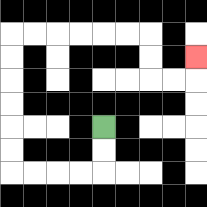{'start': '[4, 5]', 'end': '[8, 2]', 'path_directions': 'D,D,L,L,L,L,U,U,U,U,U,U,R,R,R,R,R,R,D,D,R,R,U', 'path_coordinates': '[[4, 5], [4, 6], [4, 7], [3, 7], [2, 7], [1, 7], [0, 7], [0, 6], [0, 5], [0, 4], [0, 3], [0, 2], [0, 1], [1, 1], [2, 1], [3, 1], [4, 1], [5, 1], [6, 1], [6, 2], [6, 3], [7, 3], [8, 3], [8, 2]]'}